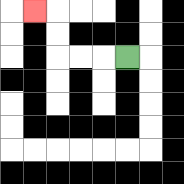{'start': '[5, 2]', 'end': '[1, 0]', 'path_directions': 'L,L,L,U,U,L', 'path_coordinates': '[[5, 2], [4, 2], [3, 2], [2, 2], [2, 1], [2, 0], [1, 0]]'}